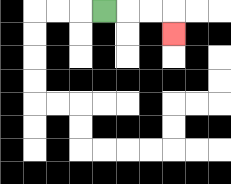{'start': '[4, 0]', 'end': '[7, 1]', 'path_directions': 'R,R,R,D', 'path_coordinates': '[[4, 0], [5, 0], [6, 0], [7, 0], [7, 1]]'}